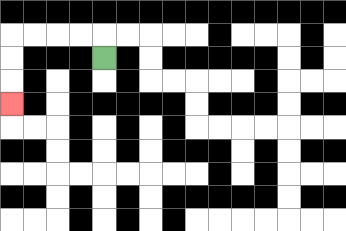{'start': '[4, 2]', 'end': '[0, 4]', 'path_directions': 'U,L,L,L,L,D,D,D', 'path_coordinates': '[[4, 2], [4, 1], [3, 1], [2, 1], [1, 1], [0, 1], [0, 2], [0, 3], [0, 4]]'}